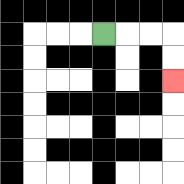{'start': '[4, 1]', 'end': '[7, 3]', 'path_directions': 'R,R,R,D,D', 'path_coordinates': '[[4, 1], [5, 1], [6, 1], [7, 1], [7, 2], [7, 3]]'}